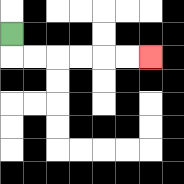{'start': '[0, 1]', 'end': '[6, 2]', 'path_directions': 'D,R,R,R,R,R,R', 'path_coordinates': '[[0, 1], [0, 2], [1, 2], [2, 2], [3, 2], [4, 2], [5, 2], [6, 2]]'}